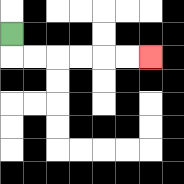{'start': '[0, 1]', 'end': '[6, 2]', 'path_directions': 'D,R,R,R,R,R,R', 'path_coordinates': '[[0, 1], [0, 2], [1, 2], [2, 2], [3, 2], [4, 2], [5, 2], [6, 2]]'}